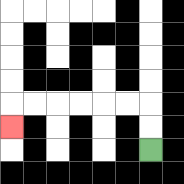{'start': '[6, 6]', 'end': '[0, 5]', 'path_directions': 'U,U,L,L,L,L,L,L,D', 'path_coordinates': '[[6, 6], [6, 5], [6, 4], [5, 4], [4, 4], [3, 4], [2, 4], [1, 4], [0, 4], [0, 5]]'}